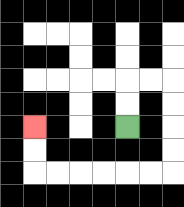{'start': '[5, 5]', 'end': '[1, 5]', 'path_directions': 'U,U,R,R,D,D,D,D,L,L,L,L,L,L,U,U', 'path_coordinates': '[[5, 5], [5, 4], [5, 3], [6, 3], [7, 3], [7, 4], [7, 5], [7, 6], [7, 7], [6, 7], [5, 7], [4, 7], [3, 7], [2, 7], [1, 7], [1, 6], [1, 5]]'}